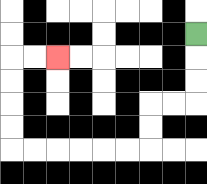{'start': '[8, 1]', 'end': '[2, 2]', 'path_directions': 'D,D,D,L,L,D,D,L,L,L,L,L,L,U,U,U,U,R,R', 'path_coordinates': '[[8, 1], [8, 2], [8, 3], [8, 4], [7, 4], [6, 4], [6, 5], [6, 6], [5, 6], [4, 6], [3, 6], [2, 6], [1, 6], [0, 6], [0, 5], [0, 4], [0, 3], [0, 2], [1, 2], [2, 2]]'}